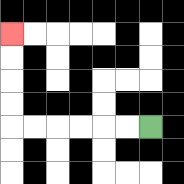{'start': '[6, 5]', 'end': '[0, 1]', 'path_directions': 'L,L,L,L,L,L,U,U,U,U', 'path_coordinates': '[[6, 5], [5, 5], [4, 5], [3, 5], [2, 5], [1, 5], [0, 5], [0, 4], [0, 3], [0, 2], [0, 1]]'}